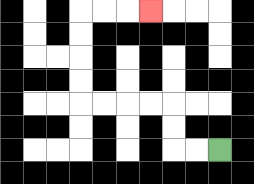{'start': '[9, 6]', 'end': '[6, 0]', 'path_directions': 'L,L,U,U,L,L,L,L,U,U,U,U,R,R,R', 'path_coordinates': '[[9, 6], [8, 6], [7, 6], [7, 5], [7, 4], [6, 4], [5, 4], [4, 4], [3, 4], [3, 3], [3, 2], [3, 1], [3, 0], [4, 0], [5, 0], [6, 0]]'}